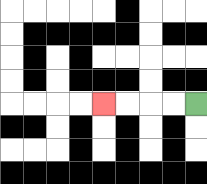{'start': '[8, 4]', 'end': '[4, 4]', 'path_directions': 'L,L,L,L', 'path_coordinates': '[[8, 4], [7, 4], [6, 4], [5, 4], [4, 4]]'}